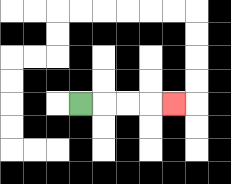{'start': '[3, 4]', 'end': '[7, 4]', 'path_directions': 'R,R,R,R', 'path_coordinates': '[[3, 4], [4, 4], [5, 4], [6, 4], [7, 4]]'}